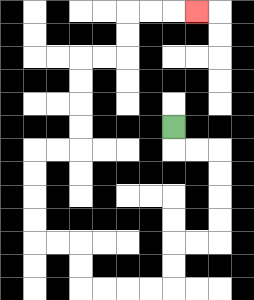{'start': '[7, 5]', 'end': '[8, 0]', 'path_directions': 'D,R,R,D,D,D,D,L,L,D,D,L,L,L,L,U,U,L,L,U,U,U,U,R,R,U,U,U,U,R,R,U,U,R,R,R', 'path_coordinates': '[[7, 5], [7, 6], [8, 6], [9, 6], [9, 7], [9, 8], [9, 9], [9, 10], [8, 10], [7, 10], [7, 11], [7, 12], [6, 12], [5, 12], [4, 12], [3, 12], [3, 11], [3, 10], [2, 10], [1, 10], [1, 9], [1, 8], [1, 7], [1, 6], [2, 6], [3, 6], [3, 5], [3, 4], [3, 3], [3, 2], [4, 2], [5, 2], [5, 1], [5, 0], [6, 0], [7, 0], [8, 0]]'}